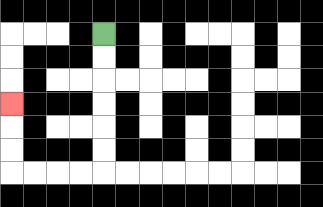{'start': '[4, 1]', 'end': '[0, 4]', 'path_directions': 'D,D,D,D,D,D,L,L,L,L,U,U,U', 'path_coordinates': '[[4, 1], [4, 2], [4, 3], [4, 4], [4, 5], [4, 6], [4, 7], [3, 7], [2, 7], [1, 7], [0, 7], [0, 6], [0, 5], [0, 4]]'}